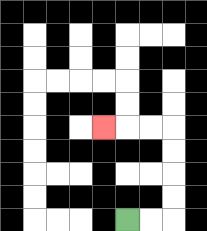{'start': '[5, 9]', 'end': '[4, 5]', 'path_directions': 'R,R,U,U,U,U,L,L,L', 'path_coordinates': '[[5, 9], [6, 9], [7, 9], [7, 8], [7, 7], [7, 6], [7, 5], [6, 5], [5, 5], [4, 5]]'}